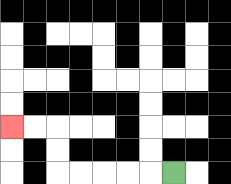{'start': '[7, 7]', 'end': '[0, 5]', 'path_directions': 'L,L,L,L,L,U,U,L,L', 'path_coordinates': '[[7, 7], [6, 7], [5, 7], [4, 7], [3, 7], [2, 7], [2, 6], [2, 5], [1, 5], [0, 5]]'}